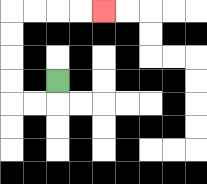{'start': '[2, 3]', 'end': '[4, 0]', 'path_directions': 'D,L,L,U,U,U,U,R,R,R,R', 'path_coordinates': '[[2, 3], [2, 4], [1, 4], [0, 4], [0, 3], [0, 2], [0, 1], [0, 0], [1, 0], [2, 0], [3, 0], [4, 0]]'}